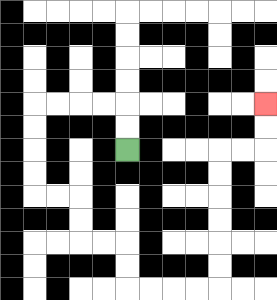{'start': '[5, 6]', 'end': '[11, 4]', 'path_directions': 'U,U,L,L,L,L,D,D,D,D,R,R,D,D,R,R,D,D,R,R,R,R,U,U,U,U,U,U,R,R,U,U', 'path_coordinates': '[[5, 6], [5, 5], [5, 4], [4, 4], [3, 4], [2, 4], [1, 4], [1, 5], [1, 6], [1, 7], [1, 8], [2, 8], [3, 8], [3, 9], [3, 10], [4, 10], [5, 10], [5, 11], [5, 12], [6, 12], [7, 12], [8, 12], [9, 12], [9, 11], [9, 10], [9, 9], [9, 8], [9, 7], [9, 6], [10, 6], [11, 6], [11, 5], [11, 4]]'}